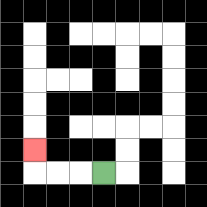{'start': '[4, 7]', 'end': '[1, 6]', 'path_directions': 'L,L,L,U', 'path_coordinates': '[[4, 7], [3, 7], [2, 7], [1, 7], [1, 6]]'}